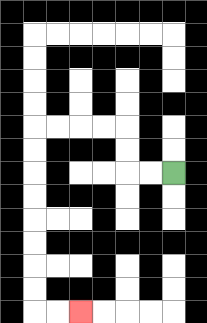{'start': '[7, 7]', 'end': '[3, 13]', 'path_directions': 'L,L,U,U,L,L,L,L,D,D,D,D,D,D,D,D,R,R', 'path_coordinates': '[[7, 7], [6, 7], [5, 7], [5, 6], [5, 5], [4, 5], [3, 5], [2, 5], [1, 5], [1, 6], [1, 7], [1, 8], [1, 9], [1, 10], [1, 11], [1, 12], [1, 13], [2, 13], [3, 13]]'}